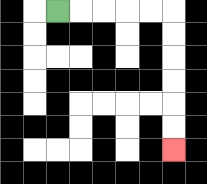{'start': '[2, 0]', 'end': '[7, 6]', 'path_directions': 'R,R,R,R,R,D,D,D,D,D,D', 'path_coordinates': '[[2, 0], [3, 0], [4, 0], [5, 0], [6, 0], [7, 0], [7, 1], [7, 2], [7, 3], [7, 4], [7, 5], [7, 6]]'}